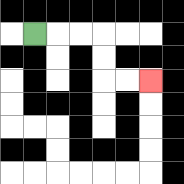{'start': '[1, 1]', 'end': '[6, 3]', 'path_directions': 'R,R,R,D,D,R,R', 'path_coordinates': '[[1, 1], [2, 1], [3, 1], [4, 1], [4, 2], [4, 3], [5, 3], [6, 3]]'}